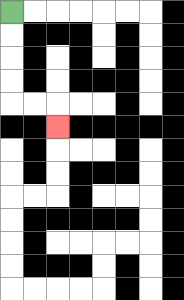{'start': '[0, 0]', 'end': '[2, 5]', 'path_directions': 'D,D,D,D,R,R,D', 'path_coordinates': '[[0, 0], [0, 1], [0, 2], [0, 3], [0, 4], [1, 4], [2, 4], [2, 5]]'}